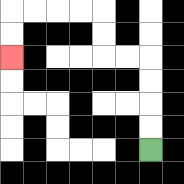{'start': '[6, 6]', 'end': '[0, 2]', 'path_directions': 'U,U,U,U,L,L,U,U,L,L,L,L,D,D', 'path_coordinates': '[[6, 6], [6, 5], [6, 4], [6, 3], [6, 2], [5, 2], [4, 2], [4, 1], [4, 0], [3, 0], [2, 0], [1, 0], [0, 0], [0, 1], [0, 2]]'}